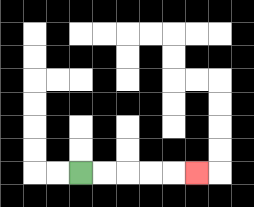{'start': '[3, 7]', 'end': '[8, 7]', 'path_directions': 'R,R,R,R,R', 'path_coordinates': '[[3, 7], [4, 7], [5, 7], [6, 7], [7, 7], [8, 7]]'}